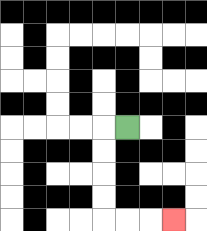{'start': '[5, 5]', 'end': '[7, 9]', 'path_directions': 'L,D,D,D,D,R,R,R', 'path_coordinates': '[[5, 5], [4, 5], [4, 6], [4, 7], [4, 8], [4, 9], [5, 9], [6, 9], [7, 9]]'}